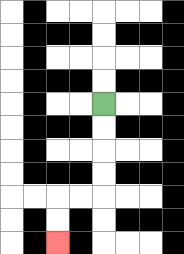{'start': '[4, 4]', 'end': '[2, 10]', 'path_directions': 'D,D,D,D,L,L,D,D', 'path_coordinates': '[[4, 4], [4, 5], [4, 6], [4, 7], [4, 8], [3, 8], [2, 8], [2, 9], [2, 10]]'}